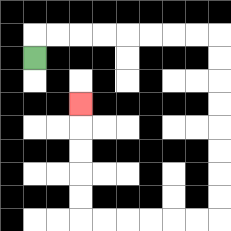{'start': '[1, 2]', 'end': '[3, 4]', 'path_directions': 'U,R,R,R,R,R,R,R,R,D,D,D,D,D,D,D,D,L,L,L,L,L,L,U,U,U,U,U', 'path_coordinates': '[[1, 2], [1, 1], [2, 1], [3, 1], [4, 1], [5, 1], [6, 1], [7, 1], [8, 1], [9, 1], [9, 2], [9, 3], [9, 4], [9, 5], [9, 6], [9, 7], [9, 8], [9, 9], [8, 9], [7, 9], [6, 9], [5, 9], [4, 9], [3, 9], [3, 8], [3, 7], [3, 6], [3, 5], [3, 4]]'}